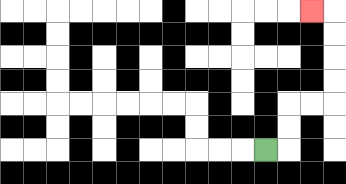{'start': '[11, 6]', 'end': '[13, 0]', 'path_directions': 'R,U,U,R,R,U,U,U,U,L', 'path_coordinates': '[[11, 6], [12, 6], [12, 5], [12, 4], [13, 4], [14, 4], [14, 3], [14, 2], [14, 1], [14, 0], [13, 0]]'}